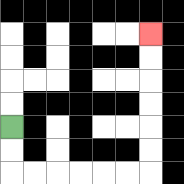{'start': '[0, 5]', 'end': '[6, 1]', 'path_directions': 'D,D,R,R,R,R,R,R,U,U,U,U,U,U', 'path_coordinates': '[[0, 5], [0, 6], [0, 7], [1, 7], [2, 7], [3, 7], [4, 7], [5, 7], [6, 7], [6, 6], [6, 5], [6, 4], [6, 3], [6, 2], [6, 1]]'}